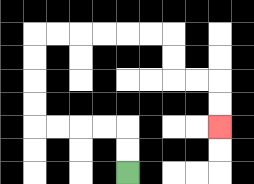{'start': '[5, 7]', 'end': '[9, 5]', 'path_directions': 'U,U,L,L,L,L,U,U,U,U,R,R,R,R,R,R,D,D,R,R,D,D', 'path_coordinates': '[[5, 7], [5, 6], [5, 5], [4, 5], [3, 5], [2, 5], [1, 5], [1, 4], [1, 3], [1, 2], [1, 1], [2, 1], [3, 1], [4, 1], [5, 1], [6, 1], [7, 1], [7, 2], [7, 3], [8, 3], [9, 3], [9, 4], [9, 5]]'}